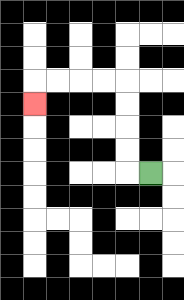{'start': '[6, 7]', 'end': '[1, 4]', 'path_directions': 'L,U,U,U,U,L,L,L,L,D', 'path_coordinates': '[[6, 7], [5, 7], [5, 6], [5, 5], [5, 4], [5, 3], [4, 3], [3, 3], [2, 3], [1, 3], [1, 4]]'}